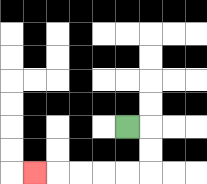{'start': '[5, 5]', 'end': '[1, 7]', 'path_directions': 'R,D,D,L,L,L,L,L', 'path_coordinates': '[[5, 5], [6, 5], [6, 6], [6, 7], [5, 7], [4, 7], [3, 7], [2, 7], [1, 7]]'}